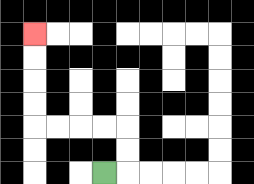{'start': '[4, 7]', 'end': '[1, 1]', 'path_directions': 'R,U,U,L,L,L,L,U,U,U,U', 'path_coordinates': '[[4, 7], [5, 7], [5, 6], [5, 5], [4, 5], [3, 5], [2, 5], [1, 5], [1, 4], [1, 3], [1, 2], [1, 1]]'}